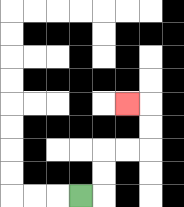{'start': '[3, 8]', 'end': '[5, 4]', 'path_directions': 'R,U,U,R,R,U,U,L', 'path_coordinates': '[[3, 8], [4, 8], [4, 7], [4, 6], [5, 6], [6, 6], [6, 5], [6, 4], [5, 4]]'}